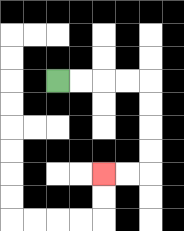{'start': '[2, 3]', 'end': '[4, 7]', 'path_directions': 'R,R,R,R,D,D,D,D,L,L', 'path_coordinates': '[[2, 3], [3, 3], [4, 3], [5, 3], [6, 3], [6, 4], [6, 5], [6, 6], [6, 7], [5, 7], [4, 7]]'}